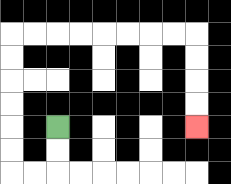{'start': '[2, 5]', 'end': '[8, 5]', 'path_directions': 'D,D,L,L,U,U,U,U,U,U,R,R,R,R,R,R,R,R,D,D,D,D', 'path_coordinates': '[[2, 5], [2, 6], [2, 7], [1, 7], [0, 7], [0, 6], [0, 5], [0, 4], [0, 3], [0, 2], [0, 1], [1, 1], [2, 1], [3, 1], [4, 1], [5, 1], [6, 1], [7, 1], [8, 1], [8, 2], [8, 3], [8, 4], [8, 5]]'}